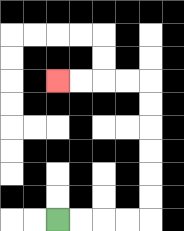{'start': '[2, 9]', 'end': '[2, 3]', 'path_directions': 'R,R,R,R,U,U,U,U,U,U,L,L,L,L', 'path_coordinates': '[[2, 9], [3, 9], [4, 9], [5, 9], [6, 9], [6, 8], [6, 7], [6, 6], [6, 5], [6, 4], [6, 3], [5, 3], [4, 3], [3, 3], [2, 3]]'}